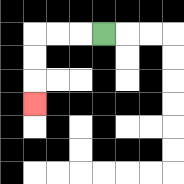{'start': '[4, 1]', 'end': '[1, 4]', 'path_directions': 'L,L,L,D,D,D', 'path_coordinates': '[[4, 1], [3, 1], [2, 1], [1, 1], [1, 2], [1, 3], [1, 4]]'}